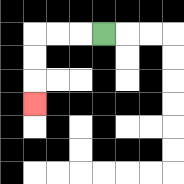{'start': '[4, 1]', 'end': '[1, 4]', 'path_directions': 'L,L,L,D,D,D', 'path_coordinates': '[[4, 1], [3, 1], [2, 1], [1, 1], [1, 2], [1, 3], [1, 4]]'}